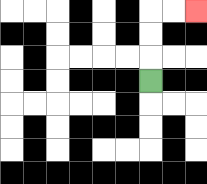{'start': '[6, 3]', 'end': '[8, 0]', 'path_directions': 'U,U,U,R,R', 'path_coordinates': '[[6, 3], [6, 2], [6, 1], [6, 0], [7, 0], [8, 0]]'}